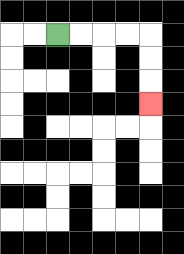{'start': '[2, 1]', 'end': '[6, 4]', 'path_directions': 'R,R,R,R,D,D,D', 'path_coordinates': '[[2, 1], [3, 1], [4, 1], [5, 1], [6, 1], [6, 2], [6, 3], [6, 4]]'}